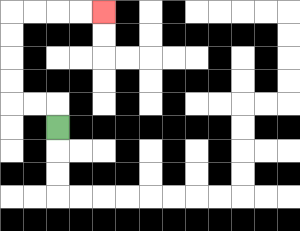{'start': '[2, 5]', 'end': '[4, 0]', 'path_directions': 'U,L,L,U,U,U,U,R,R,R,R', 'path_coordinates': '[[2, 5], [2, 4], [1, 4], [0, 4], [0, 3], [0, 2], [0, 1], [0, 0], [1, 0], [2, 0], [3, 0], [4, 0]]'}